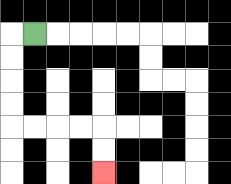{'start': '[1, 1]', 'end': '[4, 7]', 'path_directions': 'L,D,D,D,D,R,R,R,R,D,D', 'path_coordinates': '[[1, 1], [0, 1], [0, 2], [0, 3], [0, 4], [0, 5], [1, 5], [2, 5], [3, 5], [4, 5], [4, 6], [4, 7]]'}